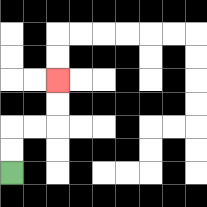{'start': '[0, 7]', 'end': '[2, 3]', 'path_directions': 'U,U,R,R,U,U', 'path_coordinates': '[[0, 7], [0, 6], [0, 5], [1, 5], [2, 5], [2, 4], [2, 3]]'}